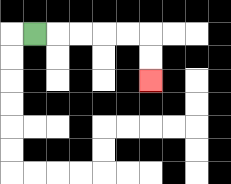{'start': '[1, 1]', 'end': '[6, 3]', 'path_directions': 'R,R,R,R,R,D,D', 'path_coordinates': '[[1, 1], [2, 1], [3, 1], [4, 1], [5, 1], [6, 1], [6, 2], [6, 3]]'}